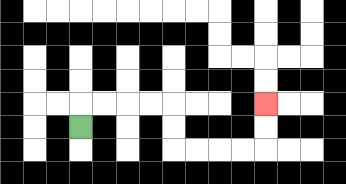{'start': '[3, 5]', 'end': '[11, 4]', 'path_directions': 'U,R,R,R,R,D,D,R,R,R,R,U,U', 'path_coordinates': '[[3, 5], [3, 4], [4, 4], [5, 4], [6, 4], [7, 4], [7, 5], [7, 6], [8, 6], [9, 6], [10, 6], [11, 6], [11, 5], [11, 4]]'}